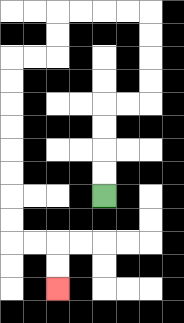{'start': '[4, 8]', 'end': '[2, 12]', 'path_directions': 'U,U,U,U,R,R,U,U,U,U,L,L,L,L,D,D,L,L,D,D,D,D,D,D,D,D,R,R,D,D', 'path_coordinates': '[[4, 8], [4, 7], [4, 6], [4, 5], [4, 4], [5, 4], [6, 4], [6, 3], [6, 2], [6, 1], [6, 0], [5, 0], [4, 0], [3, 0], [2, 0], [2, 1], [2, 2], [1, 2], [0, 2], [0, 3], [0, 4], [0, 5], [0, 6], [0, 7], [0, 8], [0, 9], [0, 10], [1, 10], [2, 10], [2, 11], [2, 12]]'}